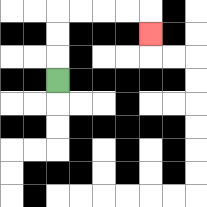{'start': '[2, 3]', 'end': '[6, 1]', 'path_directions': 'U,U,U,R,R,R,R,D', 'path_coordinates': '[[2, 3], [2, 2], [2, 1], [2, 0], [3, 0], [4, 0], [5, 0], [6, 0], [6, 1]]'}